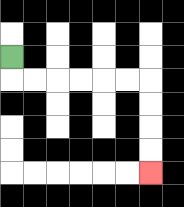{'start': '[0, 2]', 'end': '[6, 7]', 'path_directions': 'D,R,R,R,R,R,R,D,D,D,D', 'path_coordinates': '[[0, 2], [0, 3], [1, 3], [2, 3], [3, 3], [4, 3], [5, 3], [6, 3], [6, 4], [6, 5], [6, 6], [6, 7]]'}